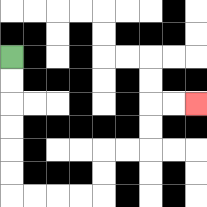{'start': '[0, 2]', 'end': '[8, 4]', 'path_directions': 'D,D,D,D,D,D,R,R,R,R,U,U,R,R,U,U,R,R', 'path_coordinates': '[[0, 2], [0, 3], [0, 4], [0, 5], [0, 6], [0, 7], [0, 8], [1, 8], [2, 8], [3, 8], [4, 8], [4, 7], [4, 6], [5, 6], [6, 6], [6, 5], [6, 4], [7, 4], [8, 4]]'}